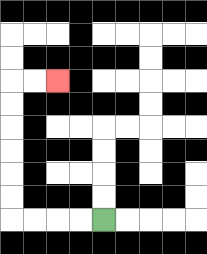{'start': '[4, 9]', 'end': '[2, 3]', 'path_directions': 'L,L,L,L,U,U,U,U,U,U,R,R', 'path_coordinates': '[[4, 9], [3, 9], [2, 9], [1, 9], [0, 9], [0, 8], [0, 7], [0, 6], [0, 5], [0, 4], [0, 3], [1, 3], [2, 3]]'}